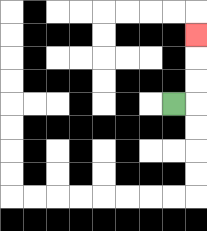{'start': '[7, 4]', 'end': '[8, 1]', 'path_directions': 'R,U,U,U', 'path_coordinates': '[[7, 4], [8, 4], [8, 3], [8, 2], [8, 1]]'}